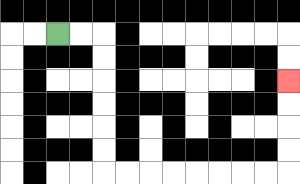{'start': '[2, 1]', 'end': '[12, 3]', 'path_directions': 'R,R,D,D,D,D,D,D,R,R,R,R,R,R,R,R,U,U,U,U', 'path_coordinates': '[[2, 1], [3, 1], [4, 1], [4, 2], [4, 3], [4, 4], [4, 5], [4, 6], [4, 7], [5, 7], [6, 7], [7, 7], [8, 7], [9, 7], [10, 7], [11, 7], [12, 7], [12, 6], [12, 5], [12, 4], [12, 3]]'}